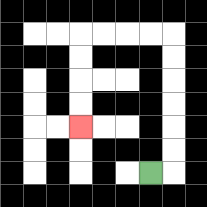{'start': '[6, 7]', 'end': '[3, 5]', 'path_directions': 'R,U,U,U,U,U,U,L,L,L,L,D,D,D,D', 'path_coordinates': '[[6, 7], [7, 7], [7, 6], [7, 5], [7, 4], [7, 3], [7, 2], [7, 1], [6, 1], [5, 1], [4, 1], [3, 1], [3, 2], [3, 3], [3, 4], [3, 5]]'}